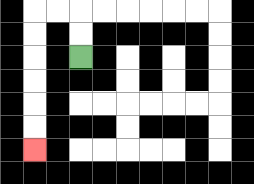{'start': '[3, 2]', 'end': '[1, 6]', 'path_directions': 'U,U,L,L,D,D,D,D,D,D', 'path_coordinates': '[[3, 2], [3, 1], [3, 0], [2, 0], [1, 0], [1, 1], [1, 2], [1, 3], [1, 4], [1, 5], [1, 6]]'}